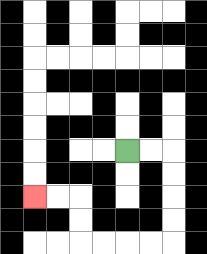{'start': '[5, 6]', 'end': '[1, 8]', 'path_directions': 'R,R,D,D,D,D,L,L,L,L,U,U,L,L', 'path_coordinates': '[[5, 6], [6, 6], [7, 6], [7, 7], [7, 8], [7, 9], [7, 10], [6, 10], [5, 10], [4, 10], [3, 10], [3, 9], [3, 8], [2, 8], [1, 8]]'}